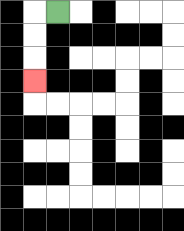{'start': '[2, 0]', 'end': '[1, 3]', 'path_directions': 'L,D,D,D', 'path_coordinates': '[[2, 0], [1, 0], [1, 1], [1, 2], [1, 3]]'}